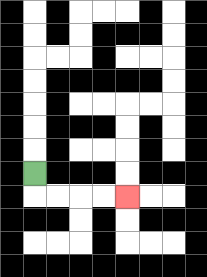{'start': '[1, 7]', 'end': '[5, 8]', 'path_directions': 'D,R,R,R,R', 'path_coordinates': '[[1, 7], [1, 8], [2, 8], [3, 8], [4, 8], [5, 8]]'}